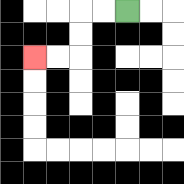{'start': '[5, 0]', 'end': '[1, 2]', 'path_directions': 'L,L,D,D,L,L', 'path_coordinates': '[[5, 0], [4, 0], [3, 0], [3, 1], [3, 2], [2, 2], [1, 2]]'}